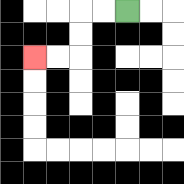{'start': '[5, 0]', 'end': '[1, 2]', 'path_directions': 'L,L,D,D,L,L', 'path_coordinates': '[[5, 0], [4, 0], [3, 0], [3, 1], [3, 2], [2, 2], [1, 2]]'}